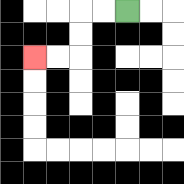{'start': '[5, 0]', 'end': '[1, 2]', 'path_directions': 'L,L,D,D,L,L', 'path_coordinates': '[[5, 0], [4, 0], [3, 0], [3, 1], [3, 2], [2, 2], [1, 2]]'}